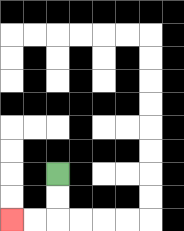{'start': '[2, 7]', 'end': '[0, 9]', 'path_directions': 'D,D,L,L', 'path_coordinates': '[[2, 7], [2, 8], [2, 9], [1, 9], [0, 9]]'}